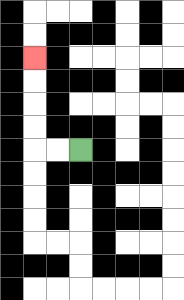{'start': '[3, 6]', 'end': '[1, 2]', 'path_directions': 'L,L,U,U,U,U', 'path_coordinates': '[[3, 6], [2, 6], [1, 6], [1, 5], [1, 4], [1, 3], [1, 2]]'}